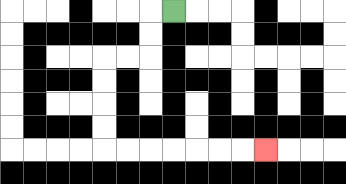{'start': '[7, 0]', 'end': '[11, 6]', 'path_directions': 'L,D,D,L,L,D,D,D,D,R,R,R,R,R,R,R', 'path_coordinates': '[[7, 0], [6, 0], [6, 1], [6, 2], [5, 2], [4, 2], [4, 3], [4, 4], [4, 5], [4, 6], [5, 6], [6, 6], [7, 6], [8, 6], [9, 6], [10, 6], [11, 6]]'}